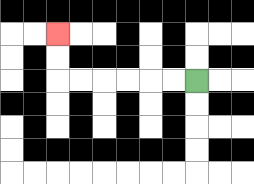{'start': '[8, 3]', 'end': '[2, 1]', 'path_directions': 'L,L,L,L,L,L,U,U', 'path_coordinates': '[[8, 3], [7, 3], [6, 3], [5, 3], [4, 3], [3, 3], [2, 3], [2, 2], [2, 1]]'}